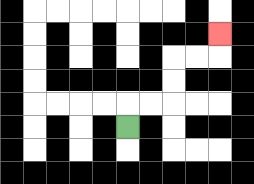{'start': '[5, 5]', 'end': '[9, 1]', 'path_directions': 'U,R,R,U,U,R,R,U', 'path_coordinates': '[[5, 5], [5, 4], [6, 4], [7, 4], [7, 3], [7, 2], [8, 2], [9, 2], [9, 1]]'}